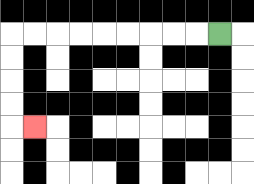{'start': '[9, 1]', 'end': '[1, 5]', 'path_directions': 'L,L,L,L,L,L,L,L,L,D,D,D,D,R', 'path_coordinates': '[[9, 1], [8, 1], [7, 1], [6, 1], [5, 1], [4, 1], [3, 1], [2, 1], [1, 1], [0, 1], [0, 2], [0, 3], [0, 4], [0, 5], [1, 5]]'}